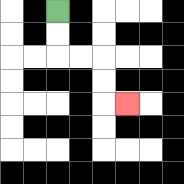{'start': '[2, 0]', 'end': '[5, 4]', 'path_directions': 'D,D,R,R,D,D,R', 'path_coordinates': '[[2, 0], [2, 1], [2, 2], [3, 2], [4, 2], [4, 3], [4, 4], [5, 4]]'}